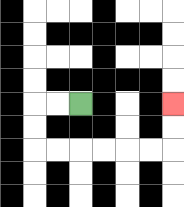{'start': '[3, 4]', 'end': '[7, 4]', 'path_directions': 'L,L,D,D,R,R,R,R,R,R,U,U', 'path_coordinates': '[[3, 4], [2, 4], [1, 4], [1, 5], [1, 6], [2, 6], [3, 6], [4, 6], [5, 6], [6, 6], [7, 6], [7, 5], [7, 4]]'}